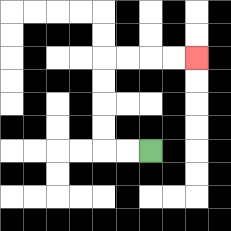{'start': '[6, 6]', 'end': '[8, 2]', 'path_directions': 'L,L,U,U,U,U,R,R,R,R', 'path_coordinates': '[[6, 6], [5, 6], [4, 6], [4, 5], [4, 4], [4, 3], [4, 2], [5, 2], [6, 2], [7, 2], [8, 2]]'}